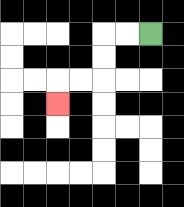{'start': '[6, 1]', 'end': '[2, 4]', 'path_directions': 'L,L,D,D,L,L,D', 'path_coordinates': '[[6, 1], [5, 1], [4, 1], [4, 2], [4, 3], [3, 3], [2, 3], [2, 4]]'}